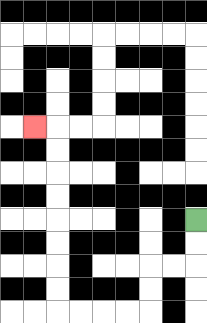{'start': '[8, 9]', 'end': '[1, 5]', 'path_directions': 'D,D,L,L,D,D,L,L,L,L,U,U,U,U,U,U,U,U,L', 'path_coordinates': '[[8, 9], [8, 10], [8, 11], [7, 11], [6, 11], [6, 12], [6, 13], [5, 13], [4, 13], [3, 13], [2, 13], [2, 12], [2, 11], [2, 10], [2, 9], [2, 8], [2, 7], [2, 6], [2, 5], [1, 5]]'}